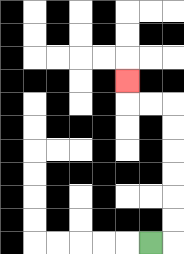{'start': '[6, 10]', 'end': '[5, 3]', 'path_directions': 'R,U,U,U,U,U,U,L,L,U', 'path_coordinates': '[[6, 10], [7, 10], [7, 9], [7, 8], [7, 7], [7, 6], [7, 5], [7, 4], [6, 4], [5, 4], [5, 3]]'}